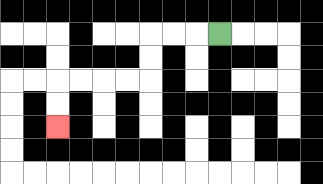{'start': '[9, 1]', 'end': '[2, 5]', 'path_directions': 'L,L,L,D,D,L,L,L,L,D,D', 'path_coordinates': '[[9, 1], [8, 1], [7, 1], [6, 1], [6, 2], [6, 3], [5, 3], [4, 3], [3, 3], [2, 3], [2, 4], [2, 5]]'}